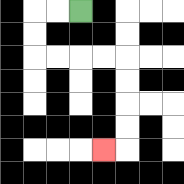{'start': '[3, 0]', 'end': '[4, 6]', 'path_directions': 'L,L,D,D,R,R,R,R,D,D,D,D,L', 'path_coordinates': '[[3, 0], [2, 0], [1, 0], [1, 1], [1, 2], [2, 2], [3, 2], [4, 2], [5, 2], [5, 3], [5, 4], [5, 5], [5, 6], [4, 6]]'}